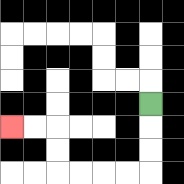{'start': '[6, 4]', 'end': '[0, 5]', 'path_directions': 'D,D,D,L,L,L,L,U,U,L,L', 'path_coordinates': '[[6, 4], [6, 5], [6, 6], [6, 7], [5, 7], [4, 7], [3, 7], [2, 7], [2, 6], [2, 5], [1, 5], [0, 5]]'}